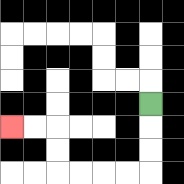{'start': '[6, 4]', 'end': '[0, 5]', 'path_directions': 'D,D,D,L,L,L,L,U,U,L,L', 'path_coordinates': '[[6, 4], [6, 5], [6, 6], [6, 7], [5, 7], [4, 7], [3, 7], [2, 7], [2, 6], [2, 5], [1, 5], [0, 5]]'}